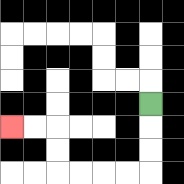{'start': '[6, 4]', 'end': '[0, 5]', 'path_directions': 'D,D,D,L,L,L,L,U,U,L,L', 'path_coordinates': '[[6, 4], [6, 5], [6, 6], [6, 7], [5, 7], [4, 7], [3, 7], [2, 7], [2, 6], [2, 5], [1, 5], [0, 5]]'}